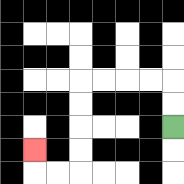{'start': '[7, 5]', 'end': '[1, 6]', 'path_directions': 'U,U,L,L,L,L,D,D,D,D,L,L,U', 'path_coordinates': '[[7, 5], [7, 4], [7, 3], [6, 3], [5, 3], [4, 3], [3, 3], [3, 4], [3, 5], [3, 6], [3, 7], [2, 7], [1, 7], [1, 6]]'}